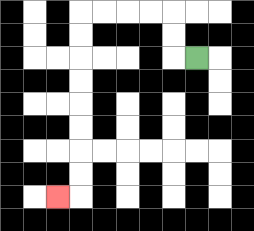{'start': '[8, 2]', 'end': '[2, 8]', 'path_directions': 'L,U,U,L,L,L,L,D,D,D,D,D,D,D,D,L', 'path_coordinates': '[[8, 2], [7, 2], [7, 1], [7, 0], [6, 0], [5, 0], [4, 0], [3, 0], [3, 1], [3, 2], [3, 3], [3, 4], [3, 5], [3, 6], [3, 7], [3, 8], [2, 8]]'}